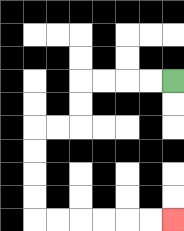{'start': '[7, 3]', 'end': '[7, 9]', 'path_directions': 'L,L,L,L,D,D,L,L,D,D,D,D,R,R,R,R,R,R', 'path_coordinates': '[[7, 3], [6, 3], [5, 3], [4, 3], [3, 3], [3, 4], [3, 5], [2, 5], [1, 5], [1, 6], [1, 7], [1, 8], [1, 9], [2, 9], [3, 9], [4, 9], [5, 9], [6, 9], [7, 9]]'}